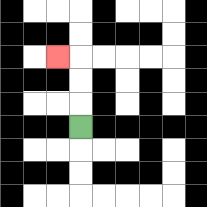{'start': '[3, 5]', 'end': '[2, 2]', 'path_directions': 'U,U,U,L', 'path_coordinates': '[[3, 5], [3, 4], [3, 3], [3, 2], [2, 2]]'}